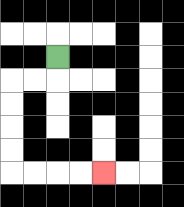{'start': '[2, 2]', 'end': '[4, 7]', 'path_directions': 'D,L,L,D,D,D,D,R,R,R,R', 'path_coordinates': '[[2, 2], [2, 3], [1, 3], [0, 3], [0, 4], [0, 5], [0, 6], [0, 7], [1, 7], [2, 7], [3, 7], [4, 7]]'}